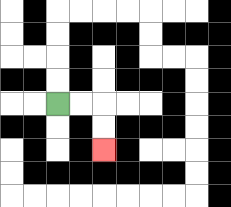{'start': '[2, 4]', 'end': '[4, 6]', 'path_directions': 'R,R,D,D', 'path_coordinates': '[[2, 4], [3, 4], [4, 4], [4, 5], [4, 6]]'}